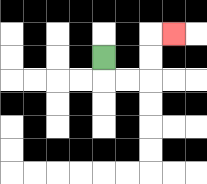{'start': '[4, 2]', 'end': '[7, 1]', 'path_directions': 'D,R,R,U,U,R', 'path_coordinates': '[[4, 2], [4, 3], [5, 3], [6, 3], [6, 2], [6, 1], [7, 1]]'}